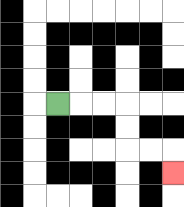{'start': '[2, 4]', 'end': '[7, 7]', 'path_directions': 'R,R,R,D,D,R,R,D', 'path_coordinates': '[[2, 4], [3, 4], [4, 4], [5, 4], [5, 5], [5, 6], [6, 6], [7, 6], [7, 7]]'}